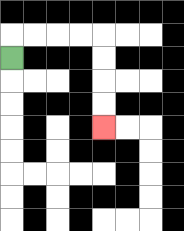{'start': '[0, 2]', 'end': '[4, 5]', 'path_directions': 'U,R,R,R,R,D,D,D,D', 'path_coordinates': '[[0, 2], [0, 1], [1, 1], [2, 1], [3, 1], [4, 1], [4, 2], [4, 3], [4, 4], [4, 5]]'}